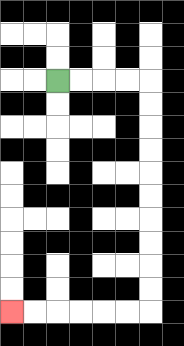{'start': '[2, 3]', 'end': '[0, 13]', 'path_directions': 'R,R,R,R,D,D,D,D,D,D,D,D,D,D,L,L,L,L,L,L', 'path_coordinates': '[[2, 3], [3, 3], [4, 3], [5, 3], [6, 3], [6, 4], [6, 5], [6, 6], [6, 7], [6, 8], [6, 9], [6, 10], [6, 11], [6, 12], [6, 13], [5, 13], [4, 13], [3, 13], [2, 13], [1, 13], [0, 13]]'}